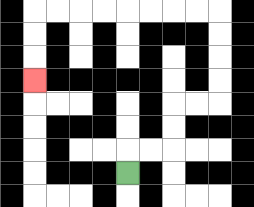{'start': '[5, 7]', 'end': '[1, 3]', 'path_directions': 'U,R,R,U,U,R,R,U,U,U,U,L,L,L,L,L,L,L,L,D,D,D', 'path_coordinates': '[[5, 7], [5, 6], [6, 6], [7, 6], [7, 5], [7, 4], [8, 4], [9, 4], [9, 3], [9, 2], [9, 1], [9, 0], [8, 0], [7, 0], [6, 0], [5, 0], [4, 0], [3, 0], [2, 0], [1, 0], [1, 1], [1, 2], [1, 3]]'}